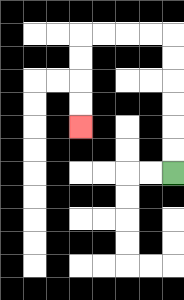{'start': '[7, 7]', 'end': '[3, 5]', 'path_directions': 'U,U,U,U,U,U,L,L,L,L,D,D,D,D', 'path_coordinates': '[[7, 7], [7, 6], [7, 5], [7, 4], [7, 3], [7, 2], [7, 1], [6, 1], [5, 1], [4, 1], [3, 1], [3, 2], [3, 3], [3, 4], [3, 5]]'}